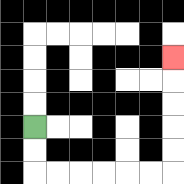{'start': '[1, 5]', 'end': '[7, 2]', 'path_directions': 'D,D,R,R,R,R,R,R,U,U,U,U,U', 'path_coordinates': '[[1, 5], [1, 6], [1, 7], [2, 7], [3, 7], [4, 7], [5, 7], [6, 7], [7, 7], [7, 6], [7, 5], [7, 4], [7, 3], [7, 2]]'}